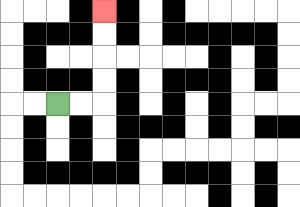{'start': '[2, 4]', 'end': '[4, 0]', 'path_directions': 'R,R,U,U,U,U', 'path_coordinates': '[[2, 4], [3, 4], [4, 4], [4, 3], [4, 2], [4, 1], [4, 0]]'}